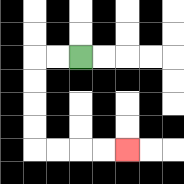{'start': '[3, 2]', 'end': '[5, 6]', 'path_directions': 'L,L,D,D,D,D,R,R,R,R', 'path_coordinates': '[[3, 2], [2, 2], [1, 2], [1, 3], [1, 4], [1, 5], [1, 6], [2, 6], [3, 6], [4, 6], [5, 6]]'}